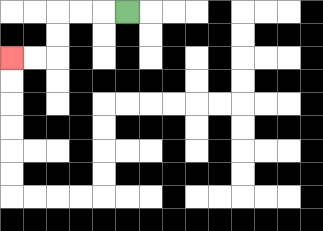{'start': '[5, 0]', 'end': '[0, 2]', 'path_directions': 'L,L,L,D,D,L,L', 'path_coordinates': '[[5, 0], [4, 0], [3, 0], [2, 0], [2, 1], [2, 2], [1, 2], [0, 2]]'}